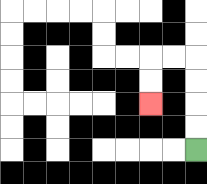{'start': '[8, 6]', 'end': '[6, 4]', 'path_directions': 'U,U,U,U,L,L,D,D', 'path_coordinates': '[[8, 6], [8, 5], [8, 4], [8, 3], [8, 2], [7, 2], [6, 2], [6, 3], [6, 4]]'}